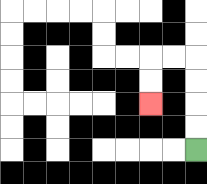{'start': '[8, 6]', 'end': '[6, 4]', 'path_directions': 'U,U,U,U,L,L,D,D', 'path_coordinates': '[[8, 6], [8, 5], [8, 4], [8, 3], [8, 2], [7, 2], [6, 2], [6, 3], [6, 4]]'}